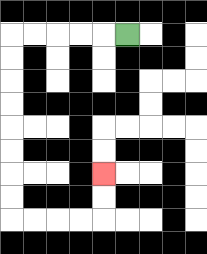{'start': '[5, 1]', 'end': '[4, 7]', 'path_directions': 'L,L,L,L,L,D,D,D,D,D,D,D,D,R,R,R,R,U,U', 'path_coordinates': '[[5, 1], [4, 1], [3, 1], [2, 1], [1, 1], [0, 1], [0, 2], [0, 3], [0, 4], [0, 5], [0, 6], [0, 7], [0, 8], [0, 9], [1, 9], [2, 9], [3, 9], [4, 9], [4, 8], [4, 7]]'}